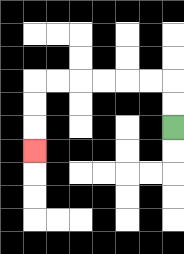{'start': '[7, 5]', 'end': '[1, 6]', 'path_directions': 'U,U,L,L,L,L,L,L,D,D,D', 'path_coordinates': '[[7, 5], [7, 4], [7, 3], [6, 3], [5, 3], [4, 3], [3, 3], [2, 3], [1, 3], [1, 4], [1, 5], [1, 6]]'}